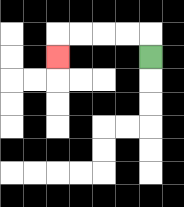{'start': '[6, 2]', 'end': '[2, 2]', 'path_directions': 'U,L,L,L,L,D', 'path_coordinates': '[[6, 2], [6, 1], [5, 1], [4, 1], [3, 1], [2, 1], [2, 2]]'}